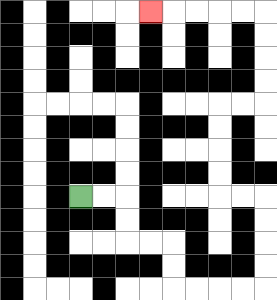{'start': '[3, 8]', 'end': '[6, 0]', 'path_directions': 'R,R,D,D,R,R,D,D,R,R,R,R,U,U,U,U,L,L,U,U,U,U,R,R,U,U,U,U,L,L,L,L,L', 'path_coordinates': '[[3, 8], [4, 8], [5, 8], [5, 9], [5, 10], [6, 10], [7, 10], [7, 11], [7, 12], [8, 12], [9, 12], [10, 12], [11, 12], [11, 11], [11, 10], [11, 9], [11, 8], [10, 8], [9, 8], [9, 7], [9, 6], [9, 5], [9, 4], [10, 4], [11, 4], [11, 3], [11, 2], [11, 1], [11, 0], [10, 0], [9, 0], [8, 0], [7, 0], [6, 0]]'}